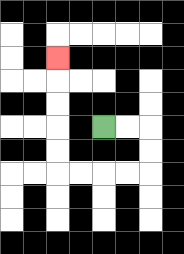{'start': '[4, 5]', 'end': '[2, 2]', 'path_directions': 'R,R,D,D,L,L,L,L,U,U,U,U,U', 'path_coordinates': '[[4, 5], [5, 5], [6, 5], [6, 6], [6, 7], [5, 7], [4, 7], [3, 7], [2, 7], [2, 6], [2, 5], [2, 4], [2, 3], [2, 2]]'}